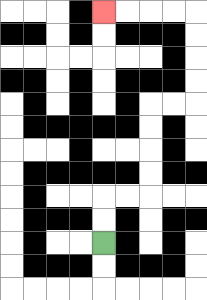{'start': '[4, 10]', 'end': '[4, 0]', 'path_directions': 'U,U,R,R,U,U,U,U,R,R,U,U,U,U,L,L,L,L', 'path_coordinates': '[[4, 10], [4, 9], [4, 8], [5, 8], [6, 8], [6, 7], [6, 6], [6, 5], [6, 4], [7, 4], [8, 4], [8, 3], [8, 2], [8, 1], [8, 0], [7, 0], [6, 0], [5, 0], [4, 0]]'}